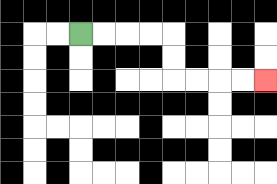{'start': '[3, 1]', 'end': '[11, 3]', 'path_directions': 'R,R,R,R,D,D,R,R,R,R', 'path_coordinates': '[[3, 1], [4, 1], [5, 1], [6, 1], [7, 1], [7, 2], [7, 3], [8, 3], [9, 3], [10, 3], [11, 3]]'}